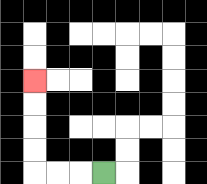{'start': '[4, 7]', 'end': '[1, 3]', 'path_directions': 'L,L,L,U,U,U,U', 'path_coordinates': '[[4, 7], [3, 7], [2, 7], [1, 7], [1, 6], [1, 5], [1, 4], [1, 3]]'}